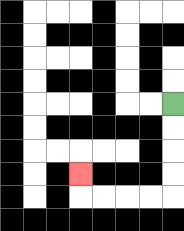{'start': '[7, 4]', 'end': '[3, 7]', 'path_directions': 'D,D,D,D,L,L,L,L,U', 'path_coordinates': '[[7, 4], [7, 5], [7, 6], [7, 7], [7, 8], [6, 8], [5, 8], [4, 8], [3, 8], [3, 7]]'}